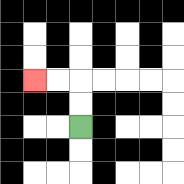{'start': '[3, 5]', 'end': '[1, 3]', 'path_directions': 'U,U,L,L', 'path_coordinates': '[[3, 5], [3, 4], [3, 3], [2, 3], [1, 3]]'}